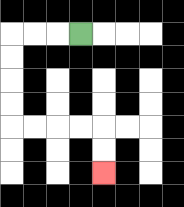{'start': '[3, 1]', 'end': '[4, 7]', 'path_directions': 'L,L,L,D,D,D,D,R,R,R,R,D,D', 'path_coordinates': '[[3, 1], [2, 1], [1, 1], [0, 1], [0, 2], [0, 3], [0, 4], [0, 5], [1, 5], [2, 5], [3, 5], [4, 5], [4, 6], [4, 7]]'}